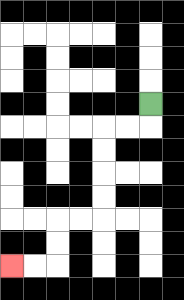{'start': '[6, 4]', 'end': '[0, 11]', 'path_directions': 'D,L,L,D,D,D,D,L,L,D,D,L,L', 'path_coordinates': '[[6, 4], [6, 5], [5, 5], [4, 5], [4, 6], [4, 7], [4, 8], [4, 9], [3, 9], [2, 9], [2, 10], [2, 11], [1, 11], [0, 11]]'}